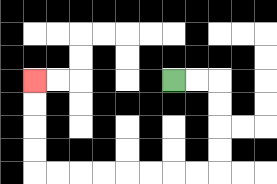{'start': '[7, 3]', 'end': '[1, 3]', 'path_directions': 'R,R,D,D,D,D,L,L,L,L,L,L,L,L,U,U,U,U', 'path_coordinates': '[[7, 3], [8, 3], [9, 3], [9, 4], [9, 5], [9, 6], [9, 7], [8, 7], [7, 7], [6, 7], [5, 7], [4, 7], [3, 7], [2, 7], [1, 7], [1, 6], [1, 5], [1, 4], [1, 3]]'}